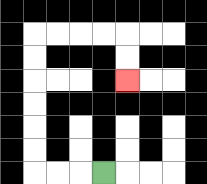{'start': '[4, 7]', 'end': '[5, 3]', 'path_directions': 'L,L,L,U,U,U,U,U,U,R,R,R,R,D,D', 'path_coordinates': '[[4, 7], [3, 7], [2, 7], [1, 7], [1, 6], [1, 5], [1, 4], [1, 3], [1, 2], [1, 1], [2, 1], [3, 1], [4, 1], [5, 1], [5, 2], [5, 3]]'}